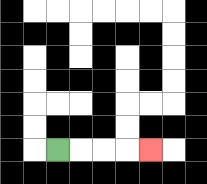{'start': '[2, 6]', 'end': '[6, 6]', 'path_directions': 'R,R,R,R', 'path_coordinates': '[[2, 6], [3, 6], [4, 6], [5, 6], [6, 6]]'}